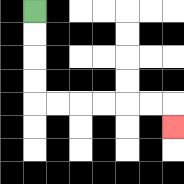{'start': '[1, 0]', 'end': '[7, 5]', 'path_directions': 'D,D,D,D,R,R,R,R,R,R,D', 'path_coordinates': '[[1, 0], [1, 1], [1, 2], [1, 3], [1, 4], [2, 4], [3, 4], [4, 4], [5, 4], [6, 4], [7, 4], [7, 5]]'}